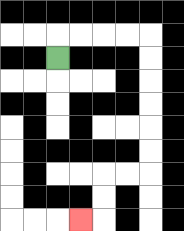{'start': '[2, 2]', 'end': '[3, 9]', 'path_directions': 'U,R,R,R,R,D,D,D,D,D,D,L,L,D,D,L', 'path_coordinates': '[[2, 2], [2, 1], [3, 1], [4, 1], [5, 1], [6, 1], [6, 2], [6, 3], [6, 4], [6, 5], [6, 6], [6, 7], [5, 7], [4, 7], [4, 8], [4, 9], [3, 9]]'}